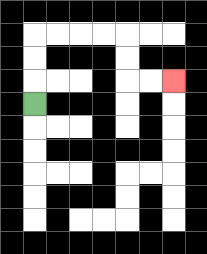{'start': '[1, 4]', 'end': '[7, 3]', 'path_directions': 'U,U,U,R,R,R,R,D,D,R,R', 'path_coordinates': '[[1, 4], [1, 3], [1, 2], [1, 1], [2, 1], [3, 1], [4, 1], [5, 1], [5, 2], [5, 3], [6, 3], [7, 3]]'}